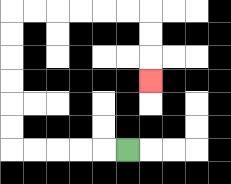{'start': '[5, 6]', 'end': '[6, 3]', 'path_directions': 'L,L,L,L,L,U,U,U,U,U,U,R,R,R,R,R,R,D,D,D', 'path_coordinates': '[[5, 6], [4, 6], [3, 6], [2, 6], [1, 6], [0, 6], [0, 5], [0, 4], [0, 3], [0, 2], [0, 1], [0, 0], [1, 0], [2, 0], [3, 0], [4, 0], [5, 0], [6, 0], [6, 1], [6, 2], [6, 3]]'}